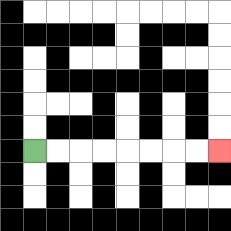{'start': '[1, 6]', 'end': '[9, 6]', 'path_directions': 'R,R,R,R,R,R,R,R', 'path_coordinates': '[[1, 6], [2, 6], [3, 6], [4, 6], [5, 6], [6, 6], [7, 6], [8, 6], [9, 6]]'}